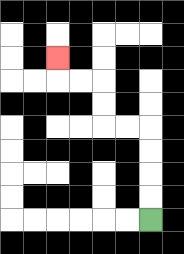{'start': '[6, 9]', 'end': '[2, 2]', 'path_directions': 'U,U,U,U,L,L,U,U,L,L,U', 'path_coordinates': '[[6, 9], [6, 8], [6, 7], [6, 6], [6, 5], [5, 5], [4, 5], [4, 4], [4, 3], [3, 3], [2, 3], [2, 2]]'}